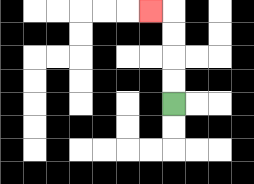{'start': '[7, 4]', 'end': '[6, 0]', 'path_directions': 'U,U,U,U,L', 'path_coordinates': '[[7, 4], [7, 3], [7, 2], [7, 1], [7, 0], [6, 0]]'}